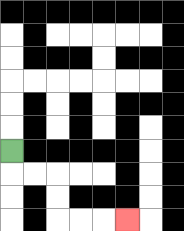{'start': '[0, 6]', 'end': '[5, 9]', 'path_directions': 'D,R,R,D,D,R,R,R', 'path_coordinates': '[[0, 6], [0, 7], [1, 7], [2, 7], [2, 8], [2, 9], [3, 9], [4, 9], [5, 9]]'}